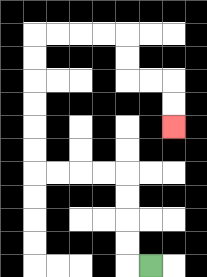{'start': '[6, 11]', 'end': '[7, 5]', 'path_directions': 'L,U,U,U,U,L,L,L,L,U,U,U,U,U,U,R,R,R,R,D,D,R,R,D,D', 'path_coordinates': '[[6, 11], [5, 11], [5, 10], [5, 9], [5, 8], [5, 7], [4, 7], [3, 7], [2, 7], [1, 7], [1, 6], [1, 5], [1, 4], [1, 3], [1, 2], [1, 1], [2, 1], [3, 1], [4, 1], [5, 1], [5, 2], [5, 3], [6, 3], [7, 3], [7, 4], [7, 5]]'}